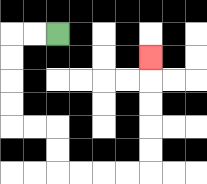{'start': '[2, 1]', 'end': '[6, 2]', 'path_directions': 'L,L,D,D,D,D,R,R,D,D,R,R,R,R,U,U,U,U,U', 'path_coordinates': '[[2, 1], [1, 1], [0, 1], [0, 2], [0, 3], [0, 4], [0, 5], [1, 5], [2, 5], [2, 6], [2, 7], [3, 7], [4, 7], [5, 7], [6, 7], [6, 6], [6, 5], [6, 4], [6, 3], [6, 2]]'}